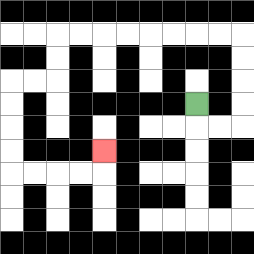{'start': '[8, 4]', 'end': '[4, 6]', 'path_directions': 'D,R,R,U,U,U,U,L,L,L,L,L,L,L,L,D,D,L,L,D,D,D,D,R,R,R,R,U', 'path_coordinates': '[[8, 4], [8, 5], [9, 5], [10, 5], [10, 4], [10, 3], [10, 2], [10, 1], [9, 1], [8, 1], [7, 1], [6, 1], [5, 1], [4, 1], [3, 1], [2, 1], [2, 2], [2, 3], [1, 3], [0, 3], [0, 4], [0, 5], [0, 6], [0, 7], [1, 7], [2, 7], [3, 7], [4, 7], [4, 6]]'}